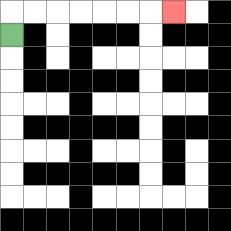{'start': '[0, 1]', 'end': '[7, 0]', 'path_directions': 'U,R,R,R,R,R,R,R', 'path_coordinates': '[[0, 1], [0, 0], [1, 0], [2, 0], [3, 0], [4, 0], [5, 0], [6, 0], [7, 0]]'}